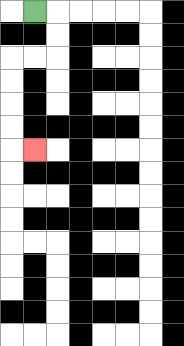{'start': '[1, 0]', 'end': '[1, 6]', 'path_directions': 'R,D,D,L,L,D,D,D,D,R', 'path_coordinates': '[[1, 0], [2, 0], [2, 1], [2, 2], [1, 2], [0, 2], [0, 3], [0, 4], [0, 5], [0, 6], [1, 6]]'}